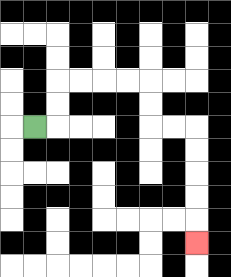{'start': '[1, 5]', 'end': '[8, 10]', 'path_directions': 'R,U,U,R,R,R,R,D,D,R,R,D,D,D,D,D', 'path_coordinates': '[[1, 5], [2, 5], [2, 4], [2, 3], [3, 3], [4, 3], [5, 3], [6, 3], [6, 4], [6, 5], [7, 5], [8, 5], [8, 6], [8, 7], [8, 8], [8, 9], [8, 10]]'}